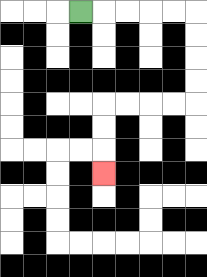{'start': '[3, 0]', 'end': '[4, 7]', 'path_directions': 'R,R,R,R,R,D,D,D,D,L,L,L,L,D,D,D', 'path_coordinates': '[[3, 0], [4, 0], [5, 0], [6, 0], [7, 0], [8, 0], [8, 1], [8, 2], [8, 3], [8, 4], [7, 4], [6, 4], [5, 4], [4, 4], [4, 5], [4, 6], [4, 7]]'}